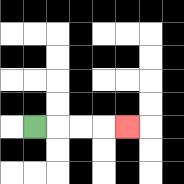{'start': '[1, 5]', 'end': '[5, 5]', 'path_directions': 'R,R,R,R', 'path_coordinates': '[[1, 5], [2, 5], [3, 5], [4, 5], [5, 5]]'}